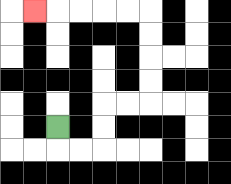{'start': '[2, 5]', 'end': '[1, 0]', 'path_directions': 'D,R,R,U,U,R,R,U,U,U,U,L,L,L,L,L', 'path_coordinates': '[[2, 5], [2, 6], [3, 6], [4, 6], [4, 5], [4, 4], [5, 4], [6, 4], [6, 3], [6, 2], [6, 1], [6, 0], [5, 0], [4, 0], [3, 0], [2, 0], [1, 0]]'}